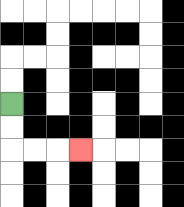{'start': '[0, 4]', 'end': '[3, 6]', 'path_directions': 'D,D,R,R,R', 'path_coordinates': '[[0, 4], [0, 5], [0, 6], [1, 6], [2, 6], [3, 6]]'}